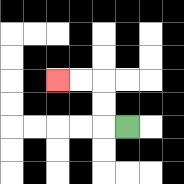{'start': '[5, 5]', 'end': '[2, 3]', 'path_directions': 'L,U,U,L,L', 'path_coordinates': '[[5, 5], [4, 5], [4, 4], [4, 3], [3, 3], [2, 3]]'}